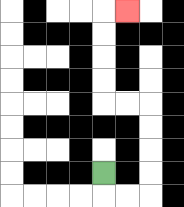{'start': '[4, 7]', 'end': '[5, 0]', 'path_directions': 'D,R,R,U,U,U,U,L,L,U,U,U,U,R', 'path_coordinates': '[[4, 7], [4, 8], [5, 8], [6, 8], [6, 7], [6, 6], [6, 5], [6, 4], [5, 4], [4, 4], [4, 3], [4, 2], [4, 1], [4, 0], [5, 0]]'}